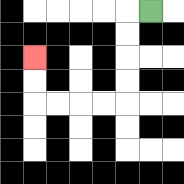{'start': '[6, 0]', 'end': '[1, 2]', 'path_directions': 'L,D,D,D,D,L,L,L,L,U,U', 'path_coordinates': '[[6, 0], [5, 0], [5, 1], [5, 2], [5, 3], [5, 4], [4, 4], [3, 4], [2, 4], [1, 4], [1, 3], [1, 2]]'}